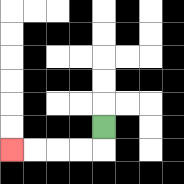{'start': '[4, 5]', 'end': '[0, 6]', 'path_directions': 'D,L,L,L,L', 'path_coordinates': '[[4, 5], [4, 6], [3, 6], [2, 6], [1, 6], [0, 6]]'}